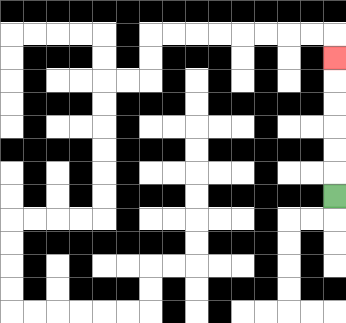{'start': '[14, 8]', 'end': '[14, 2]', 'path_directions': 'U,U,U,U,U,U', 'path_coordinates': '[[14, 8], [14, 7], [14, 6], [14, 5], [14, 4], [14, 3], [14, 2]]'}